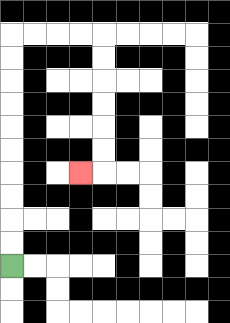{'start': '[0, 11]', 'end': '[3, 7]', 'path_directions': 'U,U,U,U,U,U,U,U,U,U,R,R,R,R,D,D,D,D,D,D,L', 'path_coordinates': '[[0, 11], [0, 10], [0, 9], [0, 8], [0, 7], [0, 6], [0, 5], [0, 4], [0, 3], [0, 2], [0, 1], [1, 1], [2, 1], [3, 1], [4, 1], [4, 2], [4, 3], [4, 4], [4, 5], [4, 6], [4, 7], [3, 7]]'}